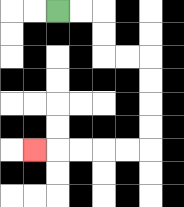{'start': '[2, 0]', 'end': '[1, 6]', 'path_directions': 'R,R,D,D,R,R,D,D,D,D,L,L,L,L,L', 'path_coordinates': '[[2, 0], [3, 0], [4, 0], [4, 1], [4, 2], [5, 2], [6, 2], [6, 3], [6, 4], [6, 5], [6, 6], [5, 6], [4, 6], [3, 6], [2, 6], [1, 6]]'}